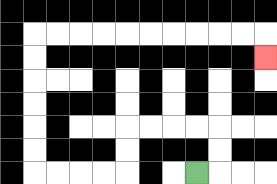{'start': '[8, 7]', 'end': '[11, 2]', 'path_directions': 'R,U,U,L,L,L,L,D,D,L,L,L,L,U,U,U,U,U,U,R,R,R,R,R,R,R,R,R,R,D', 'path_coordinates': '[[8, 7], [9, 7], [9, 6], [9, 5], [8, 5], [7, 5], [6, 5], [5, 5], [5, 6], [5, 7], [4, 7], [3, 7], [2, 7], [1, 7], [1, 6], [1, 5], [1, 4], [1, 3], [1, 2], [1, 1], [2, 1], [3, 1], [4, 1], [5, 1], [6, 1], [7, 1], [8, 1], [9, 1], [10, 1], [11, 1], [11, 2]]'}